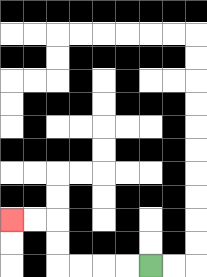{'start': '[6, 11]', 'end': '[0, 9]', 'path_directions': 'L,L,L,L,U,U,L,L', 'path_coordinates': '[[6, 11], [5, 11], [4, 11], [3, 11], [2, 11], [2, 10], [2, 9], [1, 9], [0, 9]]'}